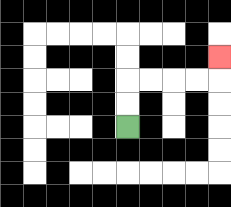{'start': '[5, 5]', 'end': '[9, 2]', 'path_directions': 'U,U,R,R,R,R,U', 'path_coordinates': '[[5, 5], [5, 4], [5, 3], [6, 3], [7, 3], [8, 3], [9, 3], [9, 2]]'}